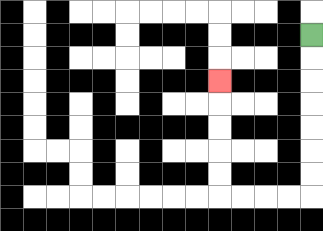{'start': '[13, 1]', 'end': '[9, 3]', 'path_directions': 'D,D,D,D,D,D,D,L,L,L,L,U,U,U,U,U', 'path_coordinates': '[[13, 1], [13, 2], [13, 3], [13, 4], [13, 5], [13, 6], [13, 7], [13, 8], [12, 8], [11, 8], [10, 8], [9, 8], [9, 7], [9, 6], [9, 5], [9, 4], [9, 3]]'}